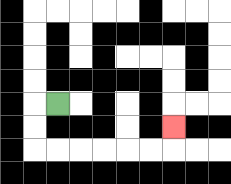{'start': '[2, 4]', 'end': '[7, 5]', 'path_directions': 'L,D,D,R,R,R,R,R,R,U', 'path_coordinates': '[[2, 4], [1, 4], [1, 5], [1, 6], [2, 6], [3, 6], [4, 6], [5, 6], [6, 6], [7, 6], [7, 5]]'}